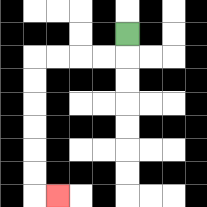{'start': '[5, 1]', 'end': '[2, 8]', 'path_directions': 'D,L,L,L,L,D,D,D,D,D,D,R', 'path_coordinates': '[[5, 1], [5, 2], [4, 2], [3, 2], [2, 2], [1, 2], [1, 3], [1, 4], [1, 5], [1, 6], [1, 7], [1, 8], [2, 8]]'}